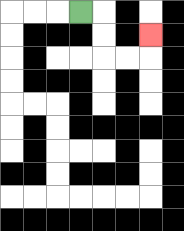{'start': '[3, 0]', 'end': '[6, 1]', 'path_directions': 'R,D,D,R,R,U', 'path_coordinates': '[[3, 0], [4, 0], [4, 1], [4, 2], [5, 2], [6, 2], [6, 1]]'}